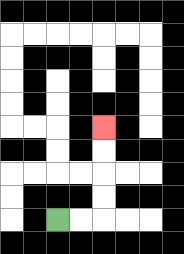{'start': '[2, 9]', 'end': '[4, 5]', 'path_directions': 'R,R,U,U,U,U', 'path_coordinates': '[[2, 9], [3, 9], [4, 9], [4, 8], [4, 7], [4, 6], [4, 5]]'}